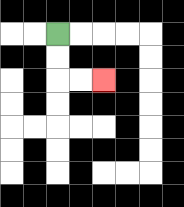{'start': '[2, 1]', 'end': '[4, 3]', 'path_directions': 'D,D,R,R', 'path_coordinates': '[[2, 1], [2, 2], [2, 3], [3, 3], [4, 3]]'}